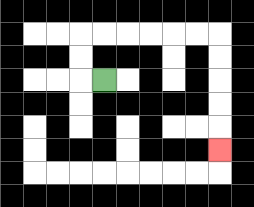{'start': '[4, 3]', 'end': '[9, 6]', 'path_directions': 'L,U,U,R,R,R,R,R,R,D,D,D,D,D', 'path_coordinates': '[[4, 3], [3, 3], [3, 2], [3, 1], [4, 1], [5, 1], [6, 1], [7, 1], [8, 1], [9, 1], [9, 2], [9, 3], [9, 4], [9, 5], [9, 6]]'}